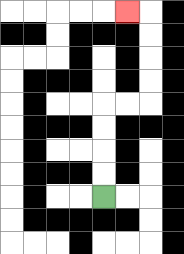{'start': '[4, 8]', 'end': '[5, 0]', 'path_directions': 'U,U,U,U,R,R,U,U,U,U,L', 'path_coordinates': '[[4, 8], [4, 7], [4, 6], [4, 5], [4, 4], [5, 4], [6, 4], [6, 3], [6, 2], [6, 1], [6, 0], [5, 0]]'}